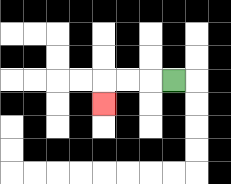{'start': '[7, 3]', 'end': '[4, 4]', 'path_directions': 'L,L,L,D', 'path_coordinates': '[[7, 3], [6, 3], [5, 3], [4, 3], [4, 4]]'}